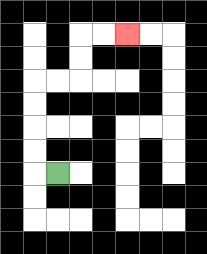{'start': '[2, 7]', 'end': '[5, 1]', 'path_directions': 'L,U,U,U,U,R,R,U,U,R,R', 'path_coordinates': '[[2, 7], [1, 7], [1, 6], [1, 5], [1, 4], [1, 3], [2, 3], [3, 3], [3, 2], [3, 1], [4, 1], [5, 1]]'}